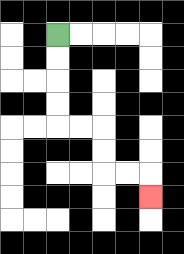{'start': '[2, 1]', 'end': '[6, 8]', 'path_directions': 'D,D,D,D,R,R,D,D,R,R,D', 'path_coordinates': '[[2, 1], [2, 2], [2, 3], [2, 4], [2, 5], [3, 5], [4, 5], [4, 6], [4, 7], [5, 7], [6, 7], [6, 8]]'}